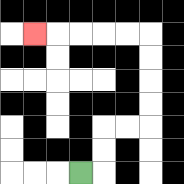{'start': '[3, 7]', 'end': '[1, 1]', 'path_directions': 'R,U,U,R,R,U,U,U,U,L,L,L,L,L', 'path_coordinates': '[[3, 7], [4, 7], [4, 6], [4, 5], [5, 5], [6, 5], [6, 4], [6, 3], [6, 2], [6, 1], [5, 1], [4, 1], [3, 1], [2, 1], [1, 1]]'}